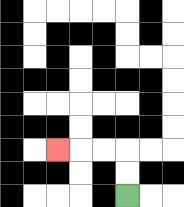{'start': '[5, 8]', 'end': '[2, 6]', 'path_directions': 'U,U,L,L,L', 'path_coordinates': '[[5, 8], [5, 7], [5, 6], [4, 6], [3, 6], [2, 6]]'}